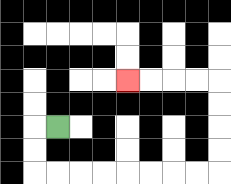{'start': '[2, 5]', 'end': '[5, 3]', 'path_directions': 'L,D,D,R,R,R,R,R,R,R,R,U,U,U,U,L,L,L,L', 'path_coordinates': '[[2, 5], [1, 5], [1, 6], [1, 7], [2, 7], [3, 7], [4, 7], [5, 7], [6, 7], [7, 7], [8, 7], [9, 7], [9, 6], [9, 5], [9, 4], [9, 3], [8, 3], [7, 3], [6, 3], [5, 3]]'}